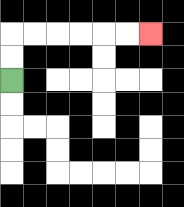{'start': '[0, 3]', 'end': '[6, 1]', 'path_directions': 'U,U,R,R,R,R,R,R', 'path_coordinates': '[[0, 3], [0, 2], [0, 1], [1, 1], [2, 1], [3, 1], [4, 1], [5, 1], [6, 1]]'}